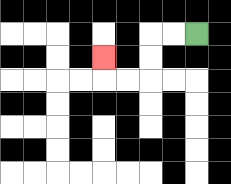{'start': '[8, 1]', 'end': '[4, 2]', 'path_directions': 'L,L,D,D,L,L,U', 'path_coordinates': '[[8, 1], [7, 1], [6, 1], [6, 2], [6, 3], [5, 3], [4, 3], [4, 2]]'}